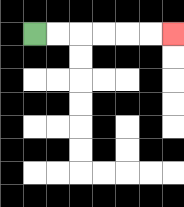{'start': '[1, 1]', 'end': '[7, 1]', 'path_directions': 'R,R,R,R,R,R', 'path_coordinates': '[[1, 1], [2, 1], [3, 1], [4, 1], [5, 1], [6, 1], [7, 1]]'}